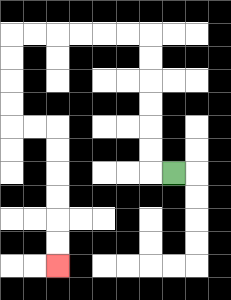{'start': '[7, 7]', 'end': '[2, 11]', 'path_directions': 'L,U,U,U,U,U,U,L,L,L,L,L,L,D,D,D,D,R,R,D,D,D,D,D,D', 'path_coordinates': '[[7, 7], [6, 7], [6, 6], [6, 5], [6, 4], [6, 3], [6, 2], [6, 1], [5, 1], [4, 1], [3, 1], [2, 1], [1, 1], [0, 1], [0, 2], [0, 3], [0, 4], [0, 5], [1, 5], [2, 5], [2, 6], [2, 7], [2, 8], [2, 9], [2, 10], [2, 11]]'}